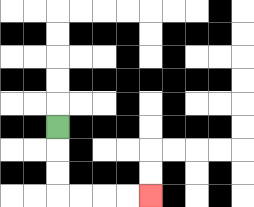{'start': '[2, 5]', 'end': '[6, 8]', 'path_directions': 'D,D,D,R,R,R,R', 'path_coordinates': '[[2, 5], [2, 6], [2, 7], [2, 8], [3, 8], [4, 8], [5, 8], [6, 8]]'}